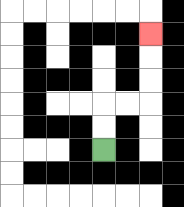{'start': '[4, 6]', 'end': '[6, 1]', 'path_directions': 'U,U,R,R,U,U,U', 'path_coordinates': '[[4, 6], [4, 5], [4, 4], [5, 4], [6, 4], [6, 3], [6, 2], [6, 1]]'}